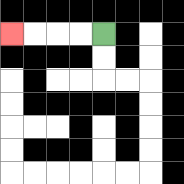{'start': '[4, 1]', 'end': '[0, 1]', 'path_directions': 'L,L,L,L', 'path_coordinates': '[[4, 1], [3, 1], [2, 1], [1, 1], [0, 1]]'}